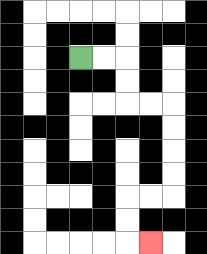{'start': '[3, 2]', 'end': '[6, 10]', 'path_directions': 'R,R,D,D,R,R,D,D,D,D,L,L,D,D,R', 'path_coordinates': '[[3, 2], [4, 2], [5, 2], [5, 3], [5, 4], [6, 4], [7, 4], [7, 5], [7, 6], [7, 7], [7, 8], [6, 8], [5, 8], [5, 9], [5, 10], [6, 10]]'}